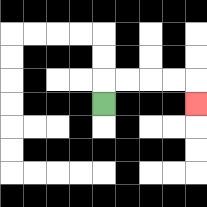{'start': '[4, 4]', 'end': '[8, 4]', 'path_directions': 'U,R,R,R,R,D', 'path_coordinates': '[[4, 4], [4, 3], [5, 3], [6, 3], [7, 3], [8, 3], [8, 4]]'}